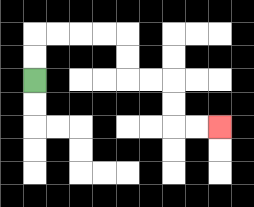{'start': '[1, 3]', 'end': '[9, 5]', 'path_directions': 'U,U,R,R,R,R,D,D,R,R,D,D,R,R', 'path_coordinates': '[[1, 3], [1, 2], [1, 1], [2, 1], [3, 1], [4, 1], [5, 1], [5, 2], [5, 3], [6, 3], [7, 3], [7, 4], [7, 5], [8, 5], [9, 5]]'}